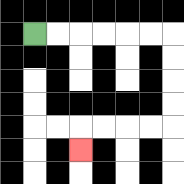{'start': '[1, 1]', 'end': '[3, 6]', 'path_directions': 'R,R,R,R,R,R,D,D,D,D,L,L,L,L,D', 'path_coordinates': '[[1, 1], [2, 1], [3, 1], [4, 1], [5, 1], [6, 1], [7, 1], [7, 2], [7, 3], [7, 4], [7, 5], [6, 5], [5, 5], [4, 5], [3, 5], [3, 6]]'}